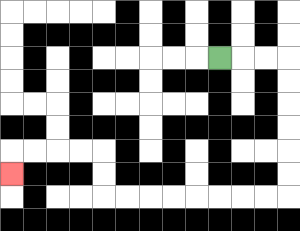{'start': '[9, 2]', 'end': '[0, 7]', 'path_directions': 'R,R,R,D,D,D,D,D,D,L,L,L,L,L,L,L,L,U,U,L,L,L,L,D', 'path_coordinates': '[[9, 2], [10, 2], [11, 2], [12, 2], [12, 3], [12, 4], [12, 5], [12, 6], [12, 7], [12, 8], [11, 8], [10, 8], [9, 8], [8, 8], [7, 8], [6, 8], [5, 8], [4, 8], [4, 7], [4, 6], [3, 6], [2, 6], [1, 6], [0, 6], [0, 7]]'}